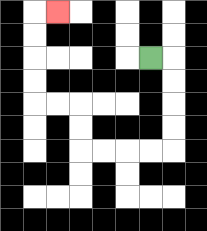{'start': '[6, 2]', 'end': '[2, 0]', 'path_directions': 'R,D,D,D,D,L,L,L,L,U,U,L,L,U,U,U,U,R', 'path_coordinates': '[[6, 2], [7, 2], [7, 3], [7, 4], [7, 5], [7, 6], [6, 6], [5, 6], [4, 6], [3, 6], [3, 5], [3, 4], [2, 4], [1, 4], [1, 3], [1, 2], [1, 1], [1, 0], [2, 0]]'}